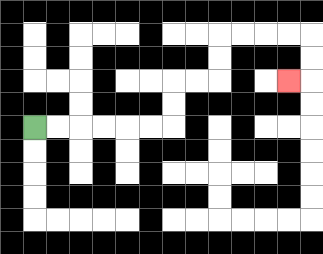{'start': '[1, 5]', 'end': '[12, 3]', 'path_directions': 'R,R,R,R,R,R,U,U,R,R,U,U,R,R,R,R,D,D,L', 'path_coordinates': '[[1, 5], [2, 5], [3, 5], [4, 5], [5, 5], [6, 5], [7, 5], [7, 4], [7, 3], [8, 3], [9, 3], [9, 2], [9, 1], [10, 1], [11, 1], [12, 1], [13, 1], [13, 2], [13, 3], [12, 3]]'}